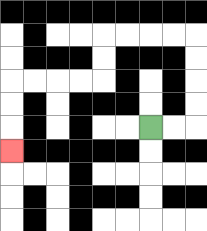{'start': '[6, 5]', 'end': '[0, 6]', 'path_directions': 'R,R,U,U,U,U,L,L,L,L,D,D,L,L,L,L,D,D,D', 'path_coordinates': '[[6, 5], [7, 5], [8, 5], [8, 4], [8, 3], [8, 2], [8, 1], [7, 1], [6, 1], [5, 1], [4, 1], [4, 2], [4, 3], [3, 3], [2, 3], [1, 3], [0, 3], [0, 4], [0, 5], [0, 6]]'}